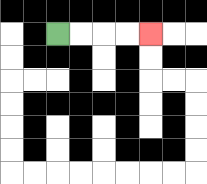{'start': '[2, 1]', 'end': '[6, 1]', 'path_directions': 'R,R,R,R', 'path_coordinates': '[[2, 1], [3, 1], [4, 1], [5, 1], [6, 1]]'}